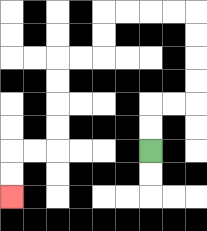{'start': '[6, 6]', 'end': '[0, 8]', 'path_directions': 'U,U,R,R,U,U,U,U,L,L,L,L,D,D,L,L,D,D,D,D,L,L,D,D', 'path_coordinates': '[[6, 6], [6, 5], [6, 4], [7, 4], [8, 4], [8, 3], [8, 2], [8, 1], [8, 0], [7, 0], [6, 0], [5, 0], [4, 0], [4, 1], [4, 2], [3, 2], [2, 2], [2, 3], [2, 4], [2, 5], [2, 6], [1, 6], [0, 6], [0, 7], [0, 8]]'}